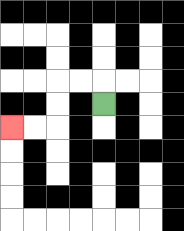{'start': '[4, 4]', 'end': '[0, 5]', 'path_directions': 'U,L,L,D,D,L,L', 'path_coordinates': '[[4, 4], [4, 3], [3, 3], [2, 3], [2, 4], [2, 5], [1, 5], [0, 5]]'}